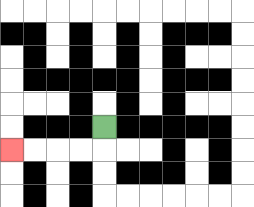{'start': '[4, 5]', 'end': '[0, 6]', 'path_directions': 'D,L,L,L,L', 'path_coordinates': '[[4, 5], [4, 6], [3, 6], [2, 6], [1, 6], [0, 6]]'}